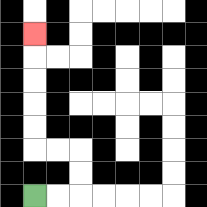{'start': '[1, 8]', 'end': '[1, 1]', 'path_directions': 'R,R,U,U,L,L,U,U,U,U,U', 'path_coordinates': '[[1, 8], [2, 8], [3, 8], [3, 7], [3, 6], [2, 6], [1, 6], [1, 5], [1, 4], [1, 3], [1, 2], [1, 1]]'}